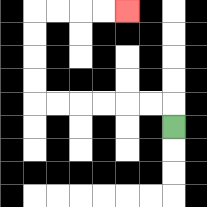{'start': '[7, 5]', 'end': '[5, 0]', 'path_directions': 'U,L,L,L,L,L,L,U,U,U,U,R,R,R,R', 'path_coordinates': '[[7, 5], [7, 4], [6, 4], [5, 4], [4, 4], [3, 4], [2, 4], [1, 4], [1, 3], [1, 2], [1, 1], [1, 0], [2, 0], [3, 0], [4, 0], [5, 0]]'}